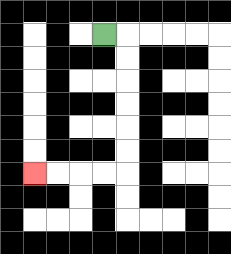{'start': '[4, 1]', 'end': '[1, 7]', 'path_directions': 'R,D,D,D,D,D,D,L,L,L,L', 'path_coordinates': '[[4, 1], [5, 1], [5, 2], [5, 3], [5, 4], [5, 5], [5, 6], [5, 7], [4, 7], [3, 7], [2, 7], [1, 7]]'}